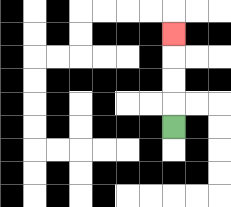{'start': '[7, 5]', 'end': '[7, 1]', 'path_directions': 'U,U,U,U', 'path_coordinates': '[[7, 5], [7, 4], [7, 3], [7, 2], [7, 1]]'}